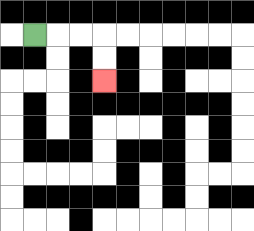{'start': '[1, 1]', 'end': '[4, 3]', 'path_directions': 'R,R,R,D,D', 'path_coordinates': '[[1, 1], [2, 1], [3, 1], [4, 1], [4, 2], [4, 3]]'}